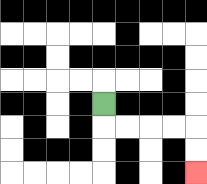{'start': '[4, 4]', 'end': '[8, 7]', 'path_directions': 'D,R,R,R,R,D,D', 'path_coordinates': '[[4, 4], [4, 5], [5, 5], [6, 5], [7, 5], [8, 5], [8, 6], [8, 7]]'}